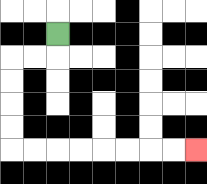{'start': '[2, 1]', 'end': '[8, 6]', 'path_directions': 'D,L,L,D,D,D,D,R,R,R,R,R,R,R,R', 'path_coordinates': '[[2, 1], [2, 2], [1, 2], [0, 2], [0, 3], [0, 4], [0, 5], [0, 6], [1, 6], [2, 6], [3, 6], [4, 6], [5, 6], [6, 6], [7, 6], [8, 6]]'}